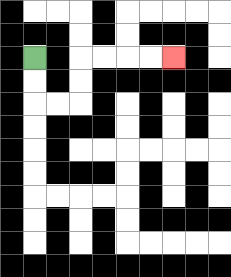{'start': '[1, 2]', 'end': '[7, 2]', 'path_directions': 'D,D,R,R,U,U,R,R,R,R', 'path_coordinates': '[[1, 2], [1, 3], [1, 4], [2, 4], [3, 4], [3, 3], [3, 2], [4, 2], [5, 2], [6, 2], [7, 2]]'}